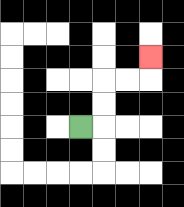{'start': '[3, 5]', 'end': '[6, 2]', 'path_directions': 'R,U,U,R,R,U', 'path_coordinates': '[[3, 5], [4, 5], [4, 4], [4, 3], [5, 3], [6, 3], [6, 2]]'}